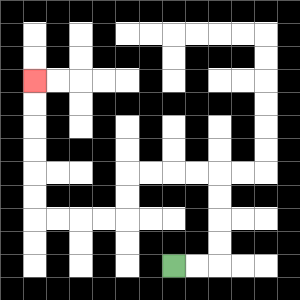{'start': '[7, 11]', 'end': '[1, 3]', 'path_directions': 'R,R,U,U,U,U,L,L,L,L,D,D,L,L,L,L,U,U,U,U,U,U', 'path_coordinates': '[[7, 11], [8, 11], [9, 11], [9, 10], [9, 9], [9, 8], [9, 7], [8, 7], [7, 7], [6, 7], [5, 7], [5, 8], [5, 9], [4, 9], [3, 9], [2, 9], [1, 9], [1, 8], [1, 7], [1, 6], [1, 5], [1, 4], [1, 3]]'}